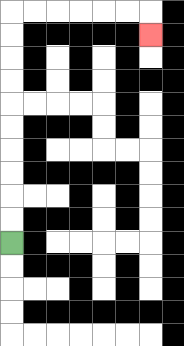{'start': '[0, 10]', 'end': '[6, 1]', 'path_directions': 'U,U,U,U,U,U,U,U,U,U,R,R,R,R,R,R,D', 'path_coordinates': '[[0, 10], [0, 9], [0, 8], [0, 7], [0, 6], [0, 5], [0, 4], [0, 3], [0, 2], [0, 1], [0, 0], [1, 0], [2, 0], [3, 0], [4, 0], [5, 0], [6, 0], [6, 1]]'}